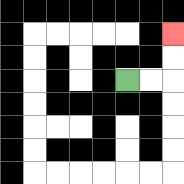{'start': '[5, 3]', 'end': '[7, 1]', 'path_directions': 'R,R,U,U', 'path_coordinates': '[[5, 3], [6, 3], [7, 3], [7, 2], [7, 1]]'}